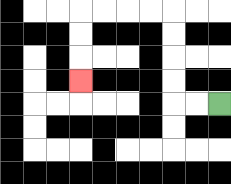{'start': '[9, 4]', 'end': '[3, 3]', 'path_directions': 'L,L,U,U,U,U,L,L,L,L,D,D,D', 'path_coordinates': '[[9, 4], [8, 4], [7, 4], [7, 3], [7, 2], [7, 1], [7, 0], [6, 0], [5, 0], [4, 0], [3, 0], [3, 1], [3, 2], [3, 3]]'}